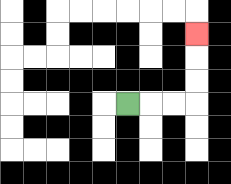{'start': '[5, 4]', 'end': '[8, 1]', 'path_directions': 'R,R,R,U,U,U', 'path_coordinates': '[[5, 4], [6, 4], [7, 4], [8, 4], [8, 3], [8, 2], [8, 1]]'}